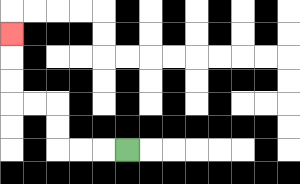{'start': '[5, 6]', 'end': '[0, 1]', 'path_directions': 'L,L,L,U,U,L,L,U,U,U', 'path_coordinates': '[[5, 6], [4, 6], [3, 6], [2, 6], [2, 5], [2, 4], [1, 4], [0, 4], [0, 3], [0, 2], [0, 1]]'}